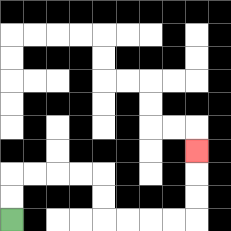{'start': '[0, 9]', 'end': '[8, 6]', 'path_directions': 'U,U,R,R,R,R,D,D,R,R,R,R,U,U,U', 'path_coordinates': '[[0, 9], [0, 8], [0, 7], [1, 7], [2, 7], [3, 7], [4, 7], [4, 8], [4, 9], [5, 9], [6, 9], [7, 9], [8, 9], [8, 8], [8, 7], [8, 6]]'}